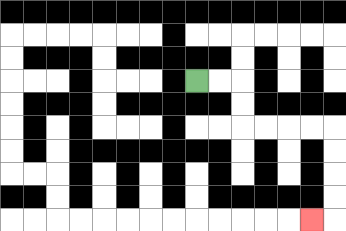{'start': '[8, 3]', 'end': '[13, 9]', 'path_directions': 'R,R,D,D,R,R,R,R,D,D,D,D,L', 'path_coordinates': '[[8, 3], [9, 3], [10, 3], [10, 4], [10, 5], [11, 5], [12, 5], [13, 5], [14, 5], [14, 6], [14, 7], [14, 8], [14, 9], [13, 9]]'}